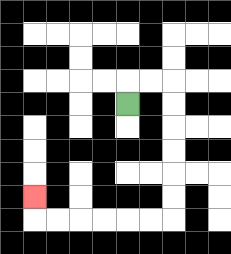{'start': '[5, 4]', 'end': '[1, 8]', 'path_directions': 'U,R,R,D,D,D,D,D,D,L,L,L,L,L,L,U', 'path_coordinates': '[[5, 4], [5, 3], [6, 3], [7, 3], [7, 4], [7, 5], [7, 6], [7, 7], [7, 8], [7, 9], [6, 9], [5, 9], [4, 9], [3, 9], [2, 9], [1, 9], [1, 8]]'}